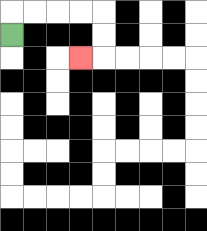{'start': '[0, 1]', 'end': '[3, 2]', 'path_directions': 'U,R,R,R,R,D,D,L', 'path_coordinates': '[[0, 1], [0, 0], [1, 0], [2, 0], [3, 0], [4, 0], [4, 1], [4, 2], [3, 2]]'}